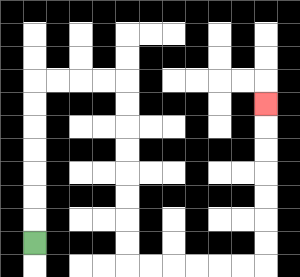{'start': '[1, 10]', 'end': '[11, 4]', 'path_directions': 'U,U,U,U,U,U,U,R,R,R,R,D,D,D,D,D,D,D,D,R,R,R,R,R,R,U,U,U,U,U,U,U', 'path_coordinates': '[[1, 10], [1, 9], [1, 8], [1, 7], [1, 6], [1, 5], [1, 4], [1, 3], [2, 3], [3, 3], [4, 3], [5, 3], [5, 4], [5, 5], [5, 6], [5, 7], [5, 8], [5, 9], [5, 10], [5, 11], [6, 11], [7, 11], [8, 11], [9, 11], [10, 11], [11, 11], [11, 10], [11, 9], [11, 8], [11, 7], [11, 6], [11, 5], [11, 4]]'}